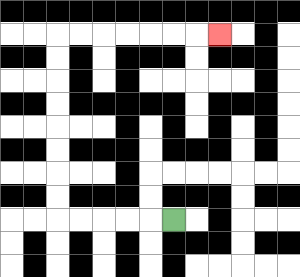{'start': '[7, 9]', 'end': '[9, 1]', 'path_directions': 'L,L,L,L,L,U,U,U,U,U,U,U,U,R,R,R,R,R,R,R', 'path_coordinates': '[[7, 9], [6, 9], [5, 9], [4, 9], [3, 9], [2, 9], [2, 8], [2, 7], [2, 6], [2, 5], [2, 4], [2, 3], [2, 2], [2, 1], [3, 1], [4, 1], [5, 1], [6, 1], [7, 1], [8, 1], [9, 1]]'}